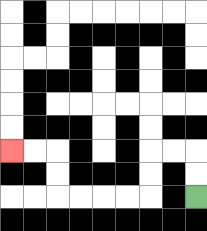{'start': '[8, 8]', 'end': '[0, 6]', 'path_directions': 'U,U,L,L,D,D,L,L,L,L,U,U,L,L', 'path_coordinates': '[[8, 8], [8, 7], [8, 6], [7, 6], [6, 6], [6, 7], [6, 8], [5, 8], [4, 8], [3, 8], [2, 8], [2, 7], [2, 6], [1, 6], [0, 6]]'}